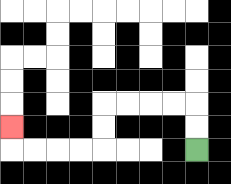{'start': '[8, 6]', 'end': '[0, 5]', 'path_directions': 'U,U,L,L,L,L,D,D,L,L,L,L,U', 'path_coordinates': '[[8, 6], [8, 5], [8, 4], [7, 4], [6, 4], [5, 4], [4, 4], [4, 5], [4, 6], [3, 6], [2, 6], [1, 6], [0, 6], [0, 5]]'}